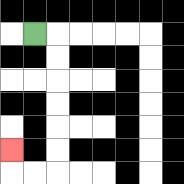{'start': '[1, 1]', 'end': '[0, 6]', 'path_directions': 'R,D,D,D,D,D,D,L,L,U', 'path_coordinates': '[[1, 1], [2, 1], [2, 2], [2, 3], [2, 4], [2, 5], [2, 6], [2, 7], [1, 7], [0, 7], [0, 6]]'}